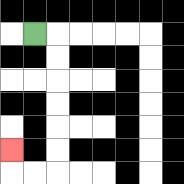{'start': '[1, 1]', 'end': '[0, 6]', 'path_directions': 'R,D,D,D,D,D,D,L,L,U', 'path_coordinates': '[[1, 1], [2, 1], [2, 2], [2, 3], [2, 4], [2, 5], [2, 6], [2, 7], [1, 7], [0, 7], [0, 6]]'}